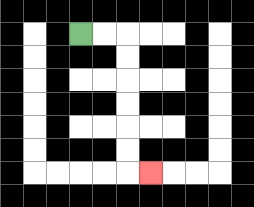{'start': '[3, 1]', 'end': '[6, 7]', 'path_directions': 'R,R,D,D,D,D,D,D,R', 'path_coordinates': '[[3, 1], [4, 1], [5, 1], [5, 2], [5, 3], [5, 4], [5, 5], [5, 6], [5, 7], [6, 7]]'}